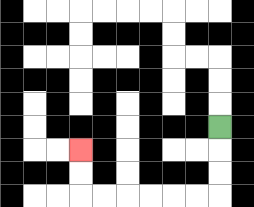{'start': '[9, 5]', 'end': '[3, 6]', 'path_directions': 'D,D,D,L,L,L,L,L,L,U,U', 'path_coordinates': '[[9, 5], [9, 6], [9, 7], [9, 8], [8, 8], [7, 8], [6, 8], [5, 8], [4, 8], [3, 8], [3, 7], [3, 6]]'}